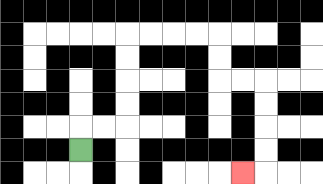{'start': '[3, 6]', 'end': '[10, 7]', 'path_directions': 'U,R,R,U,U,U,U,R,R,R,R,D,D,R,R,D,D,D,D,L', 'path_coordinates': '[[3, 6], [3, 5], [4, 5], [5, 5], [5, 4], [5, 3], [5, 2], [5, 1], [6, 1], [7, 1], [8, 1], [9, 1], [9, 2], [9, 3], [10, 3], [11, 3], [11, 4], [11, 5], [11, 6], [11, 7], [10, 7]]'}